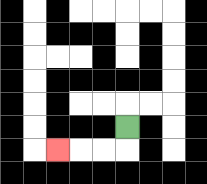{'start': '[5, 5]', 'end': '[2, 6]', 'path_directions': 'D,L,L,L', 'path_coordinates': '[[5, 5], [5, 6], [4, 6], [3, 6], [2, 6]]'}